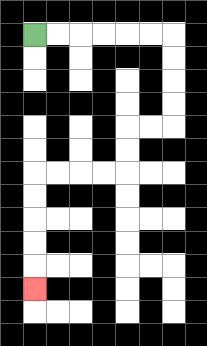{'start': '[1, 1]', 'end': '[1, 12]', 'path_directions': 'R,R,R,R,R,R,D,D,D,D,L,L,D,D,L,L,L,L,D,D,D,D,D', 'path_coordinates': '[[1, 1], [2, 1], [3, 1], [4, 1], [5, 1], [6, 1], [7, 1], [7, 2], [7, 3], [7, 4], [7, 5], [6, 5], [5, 5], [5, 6], [5, 7], [4, 7], [3, 7], [2, 7], [1, 7], [1, 8], [1, 9], [1, 10], [1, 11], [1, 12]]'}